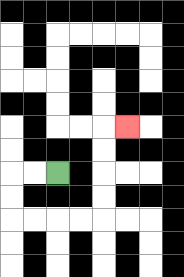{'start': '[2, 7]', 'end': '[5, 5]', 'path_directions': 'L,L,D,D,R,R,R,R,U,U,U,U,R', 'path_coordinates': '[[2, 7], [1, 7], [0, 7], [0, 8], [0, 9], [1, 9], [2, 9], [3, 9], [4, 9], [4, 8], [4, 7], [4, 6], [4, 5], [5, 5]]'}